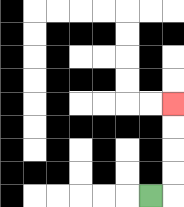{'start': '[6, 8]', 'end': '[7, 4]', 'path_directions': 'R,U,U,U,U', 'path_coordinates': '[[6, 8], [7, 8], [7, 7], [7, 6], [7, 5], [7, 4]]'}